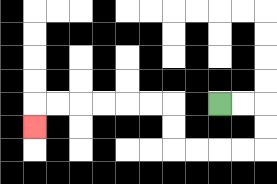{'start': '[9, 4]', 'end': '[1, 5]', 'path_directions': 'R,R,D,D,L,L,L,L,U,U,L,L,L,L,L,L,D', 'path_coordinates': '[[9, 4], [10, 4], [11, 4], [11, 5], [11, 6], [10, 6], [9, 6], [8, 6], [7, 6], [7, 5], [7, 4], [6, 4], [5, 4], [4, 4], [3, 4], [2, 4], [1, 4], [1, 5]]'}